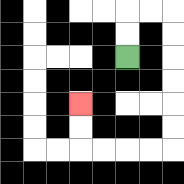{'start': '[5, 2]', 'end': '[3, 4]', 'path_directions': 'U,U,R,R,D,D,D,D,D,D,L,L,L,L,U,U', 'path_coordinates': '[[5, 2], [5, 1], [5, 0], [6, 0], [7, 0], [7, 1], [7, 2], [7, 3], [7, 4], [7, 5], [7, 6], [6, 6], [5, 6], [4, 6], [3, 6], [3, 5], [3, 4]]'}